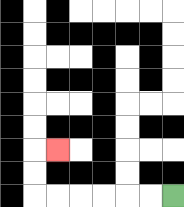{'start': '[7, 8]', 'end': '[2, 6]', 'path_directions': 'L,L,L,L,L,L,U,U,R', 'path_coordinates': '[[7, 8], [6, 8], [5, 8], [4, 8], [3, 8], [2, 8], [1, 8], [1, 7], [1, 6], [2, 6]]'}